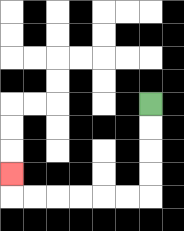{'start': '[6, 4]', 'end': '[0, 7]', 'path_directions': 'D,D,D,D,L,L,L,L,L,L,U', 'path_coordinates': '[[6, 4], [6, 5], [6, 6], [6, 7], [6, 8], [5, 8], [4, 8], [3, 8], [2, 8], [1, 8], [0, 8], [0, 7]]'}